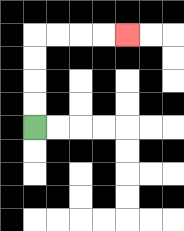{'start': '[1, 5]', 'end': '[5, 1]', 'path_directions': 'U,U,U,U,R,R,R,R', 'path_coordinates': '[[1, 5], [1, 4], [1, 3], [1, 2], [1, 1], [2, 1], [3, 1], [4, 1], [5, 1]]'}